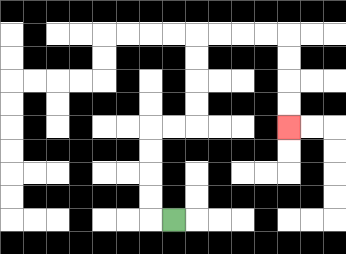{'start': '[7, 9]', 'end': '[12, 5]', 'path_directions': 'L,U,U,U,U,R,R,U,U,U,U,R,R,R,R,D,D,D,D', 'path_coordinates': '[[7, 9], [6, 9], [6, 8], [6, 7], [6, 6], [6, 5], [7, 5], [8, 5], [8, 4], [8, 3], [8, 2], [8, 1], [9, 1], [10, 1], [11, 1], [12, 1], [12, 2], [12, 3], [12, 4], [12, 5]]'}